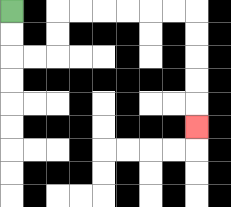{'start': '[0, 0]', 'end': '[8, 5]', 'path_directions': 'D,D,R,R,U,U,R,R,R,R,R,R,D,D,D,D,D', 'path_coordinates': '[[0, 0], [0, 1], [0, 2], [1, 2], [2, 2], [2, 1], [2, 0], [3, 0], [4, 0], [5, 0], [6, 0], [7, 0], [8, 0], [8, 1], [8, 2], [8, 3], [8, 4], [8, 5]]'}